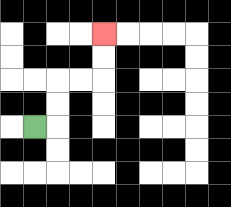{'start': '[1, 5]', 'end': '[4, 1]', 'path_directions': 'R,U,U,R,R,U,U', 'path_coordinates': '[[1, 5], [2, 5], [2, 4], [2, 3], [3, 3], [4, 3], [4, 2], [4, 1]]'}